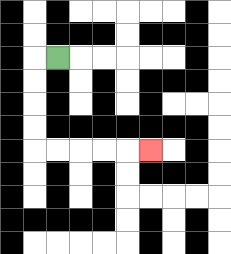{'start': '[2, 2]', 'end': '[6, 6]', 'path_directions': 'L,D,D,D,D,R,R,R,R,R', 'path_coordinates': '[[2, 2], [1, 2], [1, 3], [1, 4], [1, 5], [1, 6], [2, 6], [3, 6], [4, 6], [5, 6], [6, 6]]'}